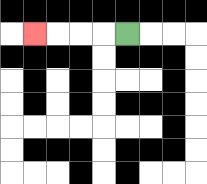{'start': '[5, 1]', 'end': '[1, 1]', 'path_directions': 'L,L,L,L', 'path_coordinates': '[[5, 1], [4, 1], [3, 1], [2, 1], [1, 1]]'}